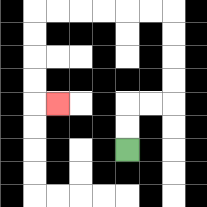{'start': '[5, 6]', 'end': '[2, 4]', 'path_directions': 'U,U,R,R,U,U,U,U,L,L,L,L,L,L,D,D,D,D,R', 'path_coordinates': '[[5, 6], [5, 5], [5, 4], [6, 4], [7, 4], [7, 3], [7, 2], [7, 1], [7, 0], [6, 0], [5, 0], [4, 0], [3, 0], [2, 0], [1, 0], [1, 1], [1, 2], [1, 3], [1, 4], [2, 4]]'}